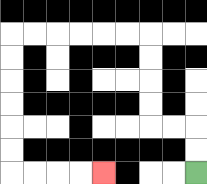{'start': '[8, 7]', 'end': '[4, 7]', 'path_directions': 'U,U,L,L,U,U,U,U,L,L,L,L,L,L,D,D,D,D,D,D,R,R,R,R', 'path_coordinates': '[[8, 7], [8, 6], [8, 5], [7, 5], [6, 5], [6, 4], [6, 3], [6, 2], [6, 1], [5, 1], [4, 1], [3, 1], [2, 1], [1, 1], [0, 1], [0, 2], [0, 3], [0, 4], [0, 5], [0, 6], [0, 7], [1, 7], [2, 7], [3, 7], [4, 7]]'}